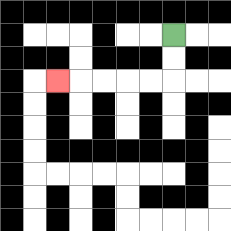{'start': '[7, 1]', 'end': '[2, 3]', 'path_directions': 'D,D,L,L,L,L,L', 'path_coordinates': '[[7, 1], [7, 2], [7, 3], [6, 3], [5, 3], [4, 3], [3, 3], [2, 3]]'}